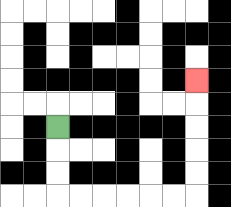{'start': '[2, 5]', 'end': '[8, 3]', 'path_directions': 'D,D,D,R,R,R,R,R,R,U,U,U,U,U', 'path_coordinates': '[[2, 5], [2, 6], [2, 7], [2, 8], [3, 8], [4, 8], [5, 8], [6, 8], [7, 8], [8, 8], [8, 7], [8, 6], [8, 5], [8, 4], [8, 3]]'}